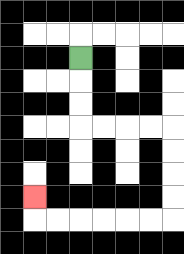{'start': '[3, 2]', 'end': '[1, 8]', 'path_directions': 'D,D,D,R,R,R,R,D,D,D,D,L,L,L,L,L,L,U', 'path_coordinates': '[[3, 2], [3, 3], [3, 4], [3, 5], [4, 5], [5, 5], [6, 5], [7, 5], [7, 6], [7, 7], [7, 8], [7, 9], [6, 9], [5, 9], [4, 9], [3, 9], [2, 9], [1, 9], [1, 8]]'}